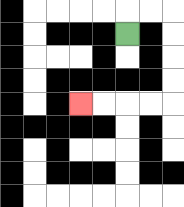{'start': '[5, 1]', 'end': '[3, 4]', 'path_directions': 'U,R,R,D,D,D,D,L,L,L,L', 'path_coordinates': '[[5, 1], [5, 0], [6, 0], [7, 0], [7, 1], [7, 2], [7, 3], [7, 4], [6, 4], [5, 4], [4, 4], [3, 4]]'}